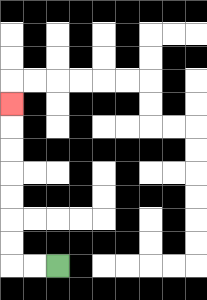{'start': '[2, 11]', 'end': '[0, 4]', 'path_directions': 'L,L,U,U,U,U,U,U,U', 'path_coordinates': '[[2, 11], [1, 11], [0, 11], [0, 10], [0, 9], [0, 8], [0, 7], [0, 6], [0, 5], [0, 4]]'}